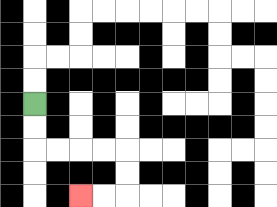{'start': '[1, 4]', 'end': '[3, 8]', 'path_directions': 'D,D,R,R,R,R,D,D,L,L', 'path_coordinates': '[[1, 4], [1, 5], [1, 6], [2, 6], [3, 6], [4, 6], [5, 6], [5, 7], [5, 8], [4, 8], [3, 8]]'}